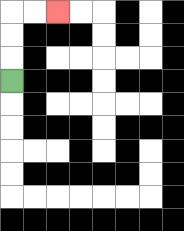{'start': '[0, 3]', 'end': '[2, 0]', 'path_directions': 'U,U,U,R,R', 'path_coordinates': '[[0, 3], [0, 2], [0, 1], [0, 0], [1, 0], [2, 0]]'}